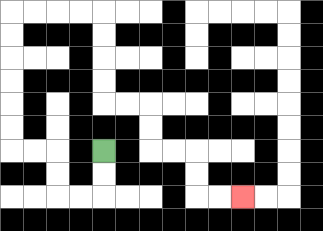{'start': '[4, 6]', 'end': '[10, 8]', 'path_directions': 'D,D,L,L,U,U,L,L,U,U,U,U,U,U,R,R,R,R,D,D,D,D,R,R,D,D,R,R,D,D,R,R', 'path_coordinates': '[[4, 6], [4, 7], [4, 8], [3, 8], [2, 8], [2, 7], [2, 6], [1, 6], [0, 6], [0, 5], [0, 4], [0, 3], [0, 2], [0, 1], [0, 0], [1, 0], [2, 0], [3, 0], [4, 0], [4, 1], [4, 2], [4, 3], [4, 4], [5, 4], [6, 4], [6, 5], [6, 6], [7, 6], [8, 6], [8, 7], [8, 8], [9, 8], [10, 8]]'}